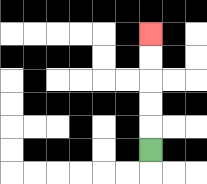{'start': '[6, 6]', 'end': '[6, 1]', 'path_directions': 'U,U,U,U,U', 'path_coordinates': '[[6, 6], [6, 5], [6, 4], [6, 3], [6, 2], [6, 1]]'}